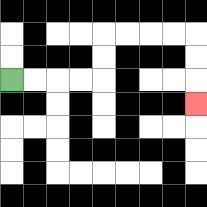{'start': '[0, 3]', 'end': '[8, 4]', 'path_directions': 'R,R,R,R,U,U,R,R,R,R,D,D,D', 'path_coordinates': '[[0, 3], [1, 3], [2, 3], [3, 3], [4, 3], [4, 2], [4, 1], [5, 1], [6, 1], [7, 1], [8, 1], [8, 2], [8, 3], [8, 4]]'}